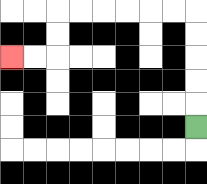{'start': '[8, 5]', 'end': '[0, 2]', 'path_directions': 'U,U,U,U,U,L,L,L,L,L,L,D,D,L,L', 'path_coordinates': '[[8, 5], [8, 4], [8, 3], [8, 2], [8, 1], [8, 0], [7, 0], [6, 0], [5, 0], [4, 0], [3, 0], [2, 0], [2, 1], [2, 2], [1, 2], [0, 2]]'}